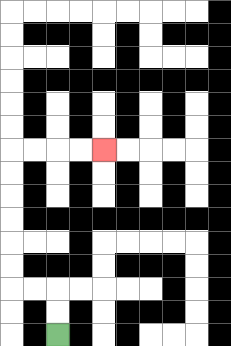{'start': '[2, 14]', 'end': '[4, 6]', 'path_directions': 'U,U,L,L,U,U,U,U,U,U,R,R,R,R', 'path_coordinates': '[[2, 14], [2, 13], [2, 12], [1, 12], [0, 12], [0, 11], [0, 10], [0, 9], [0, 8], [0, 7], [0, 6], [1, 6], [2, 6], [3, 6], [4, 6]]'}